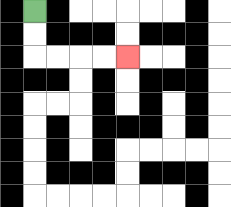{'start': '[1, 0]', 'end': '[5, 2]', 'path_directions': 'D,D,R,R,R,R', 'path_coordinates': '[[1, 0], [1, 1], [1, 2], [2, 2], [3, 2], [4, 2], [5, 2]]'}